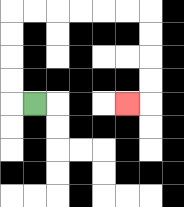{'start': '[1, 4]', 'end': '[5, 4]', 'path_directions': 'L,U,U,U,U,R,R,R,R,R,R,D,D,D,D,L', 'path_coordinates': '[[1, 4], [0, 4], [0, 3], [0, 2], [0, 1], [0, 0], [1, 0], [2, 0], [3, 0], [4, 0], [5, 0], [6, 0], [6, 1], [6, 2], [6, 3], [6, 4], [5, 4]]'}